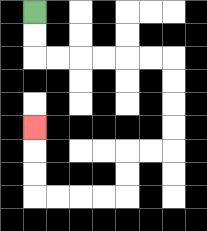{'start': '[1, 0]', 'end': '[1, 5]', 'path_directions': 'D,D,R,R,R,R,R,R,D,D,D,D,L,L,D,D,L,L,L,L,U,U,U', 'path_coordinates': '[[1, 0], [1, 1], [1, 2], [2, 2], [3, 2], [4, 2], [5, 2], [6, 2], [7, 2], [7, 3], [7, 4], [7, 5], [7, 6], [6, 6], [5, 6], [5, 7], [5, 8], [4, 8], [3, 8], [2, 8], [1, 8], [1, 7], [1, 6], [1, 5]]'}